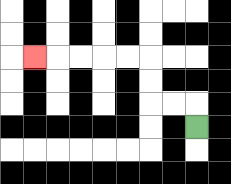{'start': '[8, 5]', 'end': '[1, 2]', 'path_directions': 'U,L,L,U,U,L,L,L,L,L', 'path_coordinates': '[[8, 5], [8, 4], [7, 4], [6, 4], [6, 3], [6, 2], [5, 2], [4, 2], [3, 2], [2, 2], [1, 2]]'}